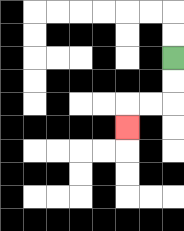{'start': '[7, 2]', 'end': '[5, 5]', 'path_directions': 'D,D,L,L,D', 'path_coordinates': '[[7, 2], [7, 3], [7, 4], [6, 4], [5, 4], [5, 5]]'}